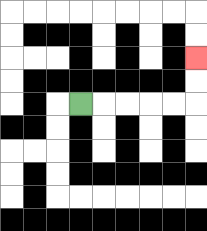{'start': '[3, 4]', 'end': '[8, 2]', 'path_directions': 'R,R,R,R,R,U,U', 'path_coordinates': '[[3, 4], [4, 4], [5, 4], [6, 4], [7, 4], [8, 4], [8, 3], [8, 2]]'}